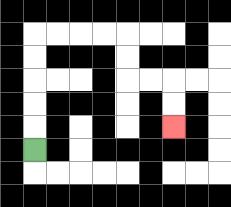{'start': '[1, 6]', 'end': '[7, 5]', 'path_directions': 'U,U,U,U,U,R,R,R,R,D,D,R,R,D,D', 'path_coordinates': '[[1, 6], [1, 5], [1, 4], [1, 3], [1, 2], [1, 1], [2, 1], [3, 1], [4, 1], [5, 1], [5, 2], [5, 3], [6, 3], [7, 3], [7, 4], [7, 5]]'}